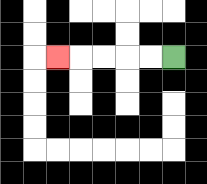{'start': '[7, 2]', 'end': '[2, 2]', 'path_directions': 'L,L,L,L,L', 'path_coordinates': '[[7, 2], [6, 2], [5, 2], [4, 2], [3, 2], [2, 2]]'}